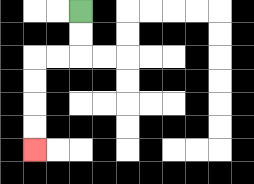{'start': '[3, 0]', 'end': '[1, 6]', 'path_directions': 'D,D,L,L,D,D,D,D', 'path_coordinates': '[[3, 0], [3, 1], [3, 2], [2, 2], [1, 2], [1, 3], [1, 4], [1, 5], [1, 6]]'}